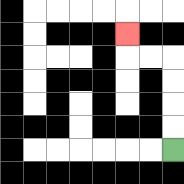{'start': '[7, 6]', 'end': '[5, 1]', 'path_directions': 'U,U,U,U,L,L,U', 'path_coordinates': '[[7, 6], [7, 5], [7, 4], [7, 3], [7, 2], [6, 2], [5, 2], [5, 1]]'}